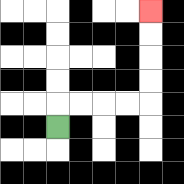{'start': '[2, 5]', 'end': '[6, 0]', 'path_directions': 'U,R,R,R,R,U,U,U,U', 'path_coordinates': '[[2, 5], [2, 4], [3, 4], [4, 4], [5, 4], [6, 4], [6, 3], [6, 2], [6, 1], [6, 0]]'}